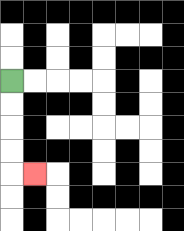{'start': '[0, 3]', 'end': '[1, 7]', 'path_directions': 'D,D,D,D,R', 'path_coordinates': '[[0, 3], [0, 4], [0, 5], [0, 6], [0, 7], [1, 7]]'}